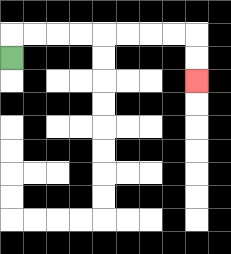{'start': '[0, 2]', 'end': '[8, 3]', 'path_directions': 'U,R,R,R,R,R,R,R,R,D,D', 'path_coordinates': '[[0, 2], [0, 1], [1, 1], [2, 1], [3, 1], [4, 1], [5, 1], [6, 1], [7, 1], [8, 1], [8, 2], [8, 3]]'}